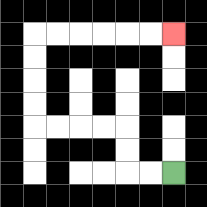{'start': '[7, 7]', 'end': '[7, 1]', 'path_directions': 'L,L,U,U,L,L,L,L,U,U,U,U,R,R,R,R,R,R', 'path_coordinates': '[[7, 7], [6, 7], [5, 7], [5, 6], [5, 5], [4, 5], [3, 5], [2, 5], [1, 5], [1, 4], [1, 3], [1, 2], [1, 1], [2, 1], [3, 1], [4, 1], [5, 1], [6, 1], [7, 1]]'}